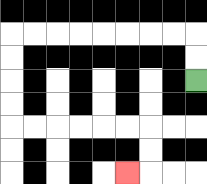{'start': '[8, 3]', 'end': '[5, 7]', 'path_directions': 'U,U,L,L,L,L,L,L,L,L,D,D,D,D,R,R,R,R,R,R,D,D,L', 'path_coordinates': '[[8, 3], [8, 2], [8, 1], [7, 1], [6, 1], [5, 1], [4, 1], [3, 1], [2, 1], [1, 1], [0, 1], [0, 2], [0, 3], [0, 4], [0, 5], [1, 5], [2, 5], [3, 5], [4, 5], [5, 5], [6, 5], [6, 6], [6, 7], [5, 7]]'}